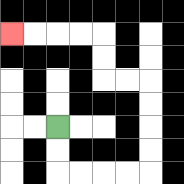{'start': '[2, 5]', 'end': '[0, 1]', 'path_directions': 'D,D,R,R,R,R,U,U,U,U,L,L,U,U,L,L,L,L', 'path_coordinates': '[[2, 5], [2, 6], [2, 7], [3, 7], [4, 7], [5, 7], [6, 7], [6, 6], [6, 5], [6, 4], [6, 3], [5, 3], [4, 3], [4, 2], [4, 1], [3, 1], [2, 1], [1, 1], [0, 1]]'}